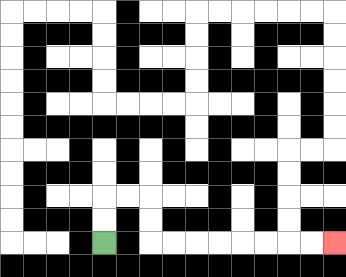{'start': '[4, 10]', 'end': '[14, 10]', 'path_directions': 'U,U,R,R,D,D,R,R,R,R,R,R,R,R', 'path_coordinates': '[[4, 10], [4, 9], [4, 8], [5, 8], [6, 8], [6, 9], [6, 10], [7, 10], [8, 10], [9, 10], [10, 10], [11, 10], [12, 10], [13, 10], [14, 10]]'}